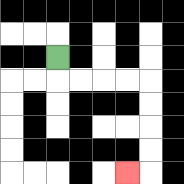{'start': '[2, 2]', 'end': '[5, 7]', 'path_directions': 'D,R,R,R,R,D,D,D,D,L', 'path_coordinates': '[[2, 2], [2, 3], [3, 3], [4, 3], [5, 3], [6, 3], [6, 4], [6, 5], [6, 6], [6, 7], [5, 7]]'}